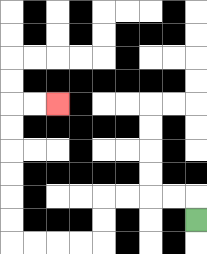{'start': '[8, 9]', 'end': '[2, 4]', 'path_directions': 'U,L,L,L,L,D,D,L,L,L,L,U,U,U,U,U,U,R,R', 'path_coordinates': '[[8, 9], [8, 8], [7, 8], [6, 8], [5, 8], [4, 8], [4, 9], [4, 10], [3, 10], [2, 10], [1, 10], [0, 10], [0, 9], [0, 8], [0, 7], [0, 6], [0, 5], [0, 4], [1, 4], [2, 4]]'}